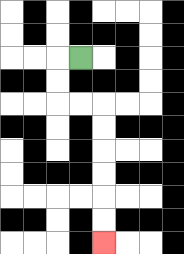{'start': '[3, 2]', 'end': '[4, 10]', 'path_directions': 'L,D,D,R,R,D,D,D,D,D,D', 'path_coordinates': '[[3, 2], [2, 2], [2, 3], [2, 4], [3, 4], [4, 4], [4, 5], [4, 6], [4, 7], [4, 8], [4, 9], [4, 10]]'}